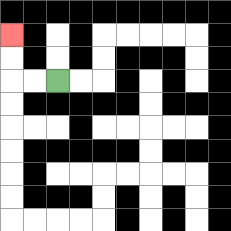{'start': '[2, 3]', 'end': '[0, 1]', 'path_directions': 'L,L,U,U', 'path_coordinates': '[[2, 3], [1, 3], [0, 3], [0, 2], [0, 1]]'}